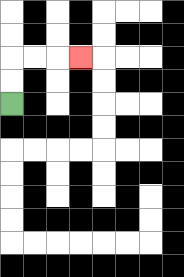{'start': '[0, 4]', 'end': '[3, 2]', 'path_directions': 'U,U,R,R,R', 'path_coordinates': '[[0, 4], [0, 3], [0, 2], [1, 2], [2, 2], [3, 2]]'}